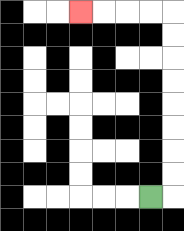{'start': '[6, 8]', 'end': '[3, 0]', 'path_directions': 'R,U,U,U,U,U,U,U,U,L,L,L,L', 'path_coordinates': '[[6, 8], [7, 8], [7, 7], [7, 6], [7, 5], [7, 4], [7, 3], [7, 2], [7, 1], [7, 0], [6, 0], [5, 0], [4, 0], [3, 0]]'}